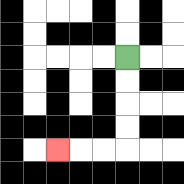{'start': '[5, 2]', 'end': '[2, 6]', 'path_directions': 'D,D,D,D,L,L,L', 'path_coordinates': '[[5, 2], [5, 3], [5, 4], [5, 5], [5, 6], [4, 6], [3, 6], [2, 6]]'}